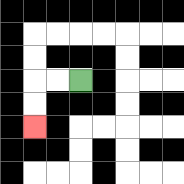{'start': '[3, 3]', 'end': '[1, 5]', 'path_directions': 'L,L,D,D', 'path_coordinates': '[[3, 3], [2, 3], [1, 3], [1, 4], [1, 5]]'}